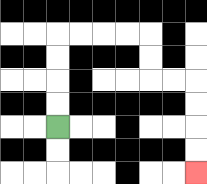{'start': '[2, 5]', 'end': '[8, 7]', 'path_directions': 'U,U,U,U,R,R,R,R,D,D,R,R,D,D,D,D', 'path_coordinates': '[[2, 5], [2, 4], [2, 3], [2, 2], [2, 1], [3, 1], [4, 1], [5, 1], [6, 1], [6, 2], [6, 3], [7, 3], [8, 3], [8, 4], [8, 5], [8, 6], [8, 7]]'}